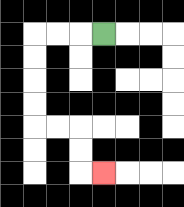{'start': '[4, 1]', 'end': '[4, 7]', 'path_directions': 'L,L,L,D,D,D,D,R,R,D,D,R', 'path_coordinates': '[[4, 1], [3, 1], [2, 1], [1, 1], [1, 2], [1, 3], [1, 4], [1, 5], [2, 5], [3, 5], [3, 6], [3, 7], [4, 7]]'}